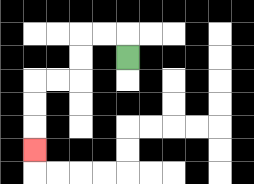{'start': '[5, 2]', 'end': '[1, 6]', 'path_directions': 'U,L,L,D,D,L,L,D,D,D', 'path_coordinates': '[[5, 2], [5, 1], [4, 1], [3, 1], [3, 2], [3, 3], [2, 3], [1, 3], [1, 4], [1, 5], [1, 6]]'}